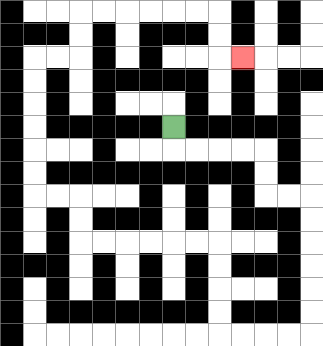{'start': '[7, 5]', 'end': '[10, 2]', 'path_directions': 'D,R,R,R,R,D,D,R,R,D,D,D,D,D,D,L,L,L,L,U,U,U,U,L,L,L,L,L,L,U,U,L,L,U,U,U,U,U,U,R,R,U,U,R,R,R,R,R,R,D,D,R', 'path_coordinates': '[[7, 5], [7, 6], [8, 6], [9, 6], [10, 6], [11, 6], [11, 7], [11, 8], [12, 8], [13, 8], [13, 9], [13, 10], [13, 11], [13, 12], [13, 13], [13, 14], [12, 14], [11, 14], [10, 14], [9, 14], [9, 13], [9, 12], [9, 11], [9, 10], [8, 10], [7, 10], [6, 10], [5, 10], [4, 10], [3, 10], [3, 9], [3, 8], [2, 8], [1, 8], [1, 7], [1, 6], [1, 5], [1, 4], [1, 3], [1, 2], [2, 2], [3, 2], [3, 1], [3, 0], [4, 0], [5, 0], [6, 0], [7, 0], [8, 0], [9, 0], [9, 1], [9, 2], [10, 2]]'}